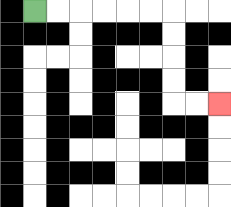{'start': '[1, 0]', 'end': '[9, 4]', 'path_directions': 'R,R,R,R,R,R,D,D,D,D,R,R', 'path_coordinates': '[[1, 0], [2, 0], [3, 0], [4, 0], [5, 0], [6, 0], [7, 0], [7, 1], [7, 2], [7, 3], [7, 4], [8, 4], [9, 4]]'}